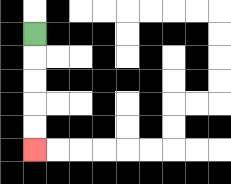{'start': '[1, 1]', 'end': '[1, 6]', 'path_directions': 'D,D,D,D,D', 'path_coordinates': '[[1, 1], [1, 2], [1, 3], [1, 4], [1, 5], [1, 6]]'}